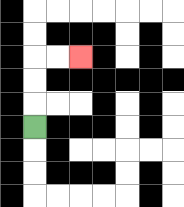{'start': '[1, 5]', 'end': '[3, 2]', 'path_directions': 'U,U,U,R,R', 'path_coordinates': '[[1, 5], [1, 4], [1, 3], [1, 2], [2, 2], [3, 2]]'}